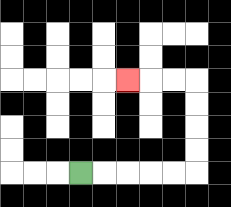{'start': '[3, 7]', 'end': '[5, 3]', 'path_directions': 'R,R,R,R,R,U,U,U,U,L,L,L', 'path_coordinates': '[[3, 7], [4, 7], [5, 7], [6, 7], [7, 7], [8, 7], [8, 6], [8, 5], [8, 4], [8, 3], [7, 3], [6, 3], [5, 3]]'}